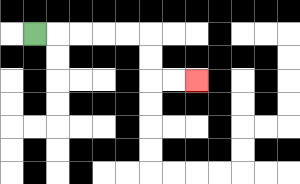{'start': '[1, 1]', 'end': '[8, 3]', 'path_directions': 'R,R,R,R,R,D,D,R,R', 'path_coordinates': '[[1, 1], [2, 1], [3, 1], [4, 1], [5, 1], [6, 1], [6, 2], [6, 3], [7, 3], [8, 3]]'}